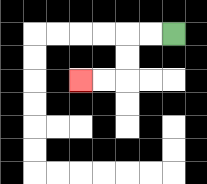{'start': '[7, 1]', 'end': '[3, 3]', 'path_directions': 'L,L,D,D,L,L', 'path_coordinates': '[[7, 1], [6, 1], [5, 1], [5, 2], [5, 3], [4, 3], [3, 3]]'}